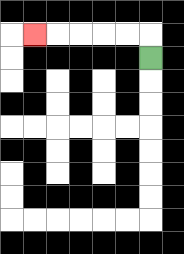{'start': '[6, 2]', 'end': '[1, 1]', 'path_directions': 'U,L,L,L,L,L', 'path_coordinates': '[[6, 2], [6, 1], [5, 1], [4, 1], [3, 1], [2, 1], [1, 1]]'}